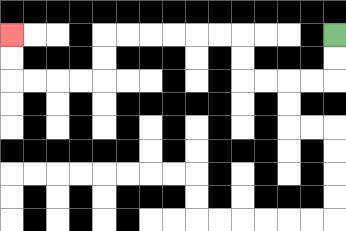{'start': '[14, 1]', 'end': '[0, 1]', 'path_directions': 'D,D,L,L,L,L,U,U,L,L,L,L,L,L,D,D,L,L,L,L,U,U', 'path_coordinates': '[[14, 1], [14, 2], [14, 3], [13, 3], [12, 3], [11, 3], [10, 3], [10, 2], [10, 1], [9, 1], [8, 1], [7, 1], [6, 1], [5, 1], [4, 1], [4, 2], [4, 3], [3, 3], [2, 3], [1, 3], [0, 3], [0, 2], [0, 1]]'}